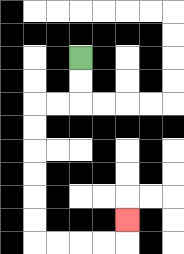{'start': '[3, 2]', 'end': '[5, 9]', 'path_directions': 'D,D,L,L,D,D,D,D,D,D,R,R,R,R,U', 'path_coordinates': '[[3, 2], [3, 3], [3, 4], [2, 4], [1, 4], [1, 5], [1, 6], [1, 7], [1, 8], [1, 9], [1, 10], [2, 10], [3, 10], [4, 10], [5, 10], [5, 9]]'}